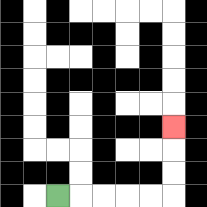{'start': '[2, 8]', 'end': '[7, 5]', 'path_directions': 'R,R,R,R,R,U,U,U', 'path_coordinates': '[[2, 8], [3, 8], [4, 8], [5, 8], [6, 8], [7, 8], [7, 7], [7, 6], [7, 5]]'}